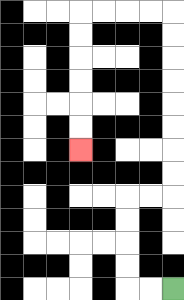{'start': '[7, 12]', 'end': '[3, 6]', 'path_directions': 'L,L,U,U,U,U,R,R,U,U,U,U,U,U,U,U,L,L,L,L,D,D,D,D,D,D', 'path_coordinates': '[[7, 12], [6, 12], [5, 12], [5, 11], [5, 10], [5, 9], [5, 8], [6, 8], [7, 8], [7, 7], [7, 6], [7, 5], [7, 4], [7, 3], [7, 2], [7, 1], [7, 0], [6, 0], [5, 0], [4, 0], [3, 0], [3, 1], [3, 2], [3, 3], [3, 4], [3, 5], [3, 6]]'}